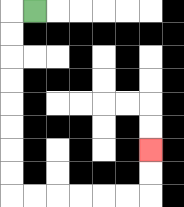{'start': '[1, 0]', 'end': '[6, 6]', 'path_directions': 'L,D,D,D,D,D,D,D,D,R,R,R,R,R,R,U,U', 'path_coordinates': '[[1, 0], [0, 0], [0, 1], [0, 2], [0, 3], [0, 4], [0, 5], [0, 6], [0, 7], [0, 8], [1, 8], [2, 8], [3, 8], [4, 8], [5, 8], [6, 8], [6, 7], [6, 6]]'}